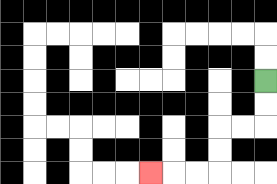{'start': '[11, 3]', 'end': '[6, 7]', 'path_directions': 'D,D,L,L,D,D,L,L,L', 'path_coordinates': '[[11, 3], [11, 4], [11, 5], [10, 5], [9, 5], [9, 6], [9, 7], [8, 7], [7, 7], [6, 7]]'}